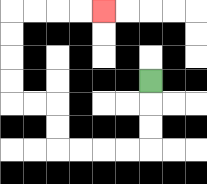{'start': '[6, 3]', 'end': '[4, 0]', 'path_directions': 'D,D,D,L,L,L,L,U,U,L,L,U,U,U,U,R,R,R,R', 'path_coordinates': '[[6, 3], [6, 4], [6, 5], [6, 6], [5, 6], [4, 6], [3, 6], [2, 6], [2, 5], [2, 4], [1, 4], [0, 4], [0, 3], [0, 2], [0, 1], [0, 0], [1, 0], [2, 0], [3, 0], [4, 0]]'}